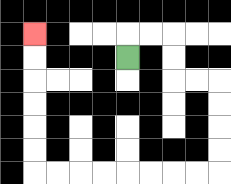{'start': '[5, 2]', 'end': '[1, 1]', 'path_directions': 'U,R,R,D,D,R,R,D,D,D,D,L,L,L,L,L,L,L,L,U,U,U,U,U,U', 'path_coordinates': '[[5, 2], [5, 1], [6, 1], [7, 1], [7, 2], [7, 3], [8, 3], [9, 3], [9, 4], [9, 5], [9, 6], [9, 7], [8, 7], [7, 7], [6, 7], [5, 7], [4, 7], [3, 7], [2, 7], [1, 7], [1, 6], [1, 5], [1, 4], [1, 3], [1, 2], [1, 1]]'}